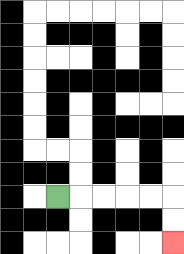{'start': '[2, 8]', 'end': '[7, 10]', 'path_directions': 'R,R,R,R,R,D,D', 'path_coordinates': '[[2, 8], [3, 8], [4, 8], [5, 8], [6, 8], [7, 8], [7, 9], [7, 10]]'}